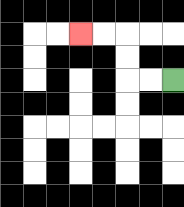{'start': '[7, 3]', 'end': '[3, 1]', 'path_directions': 'L,L,U,U,L,L', 'path_coordinates': '[[7, 3], [6, 3], [5, 3], [5, 2], [5, 1], [4, 1], [3, 1]]'}